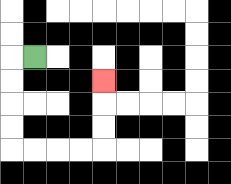{'start': '[1, 2]', 'end': '[4, 3]', 'path_directions': 'L,D,D,D,D,R,R,R,R,U,U,U', 'path_coordinates': '[[1, 2], [0, 2], [0, 3], [0, 4], [0, 5], [0, 6], [1, 6], [2, 6], [3, 6], [4, 6], [4, 5], [4, 4], [4, 3]]'}